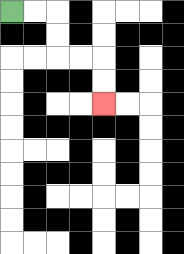{'start': '[0, 0]', 'end': '[4, 4]', 'path_directions': 'R,R,D,D,R,R,D,D', 'path_coordinates': '[[0, 0], [1, 0], [2, 0], [2, 1], [2, 2], [3, 2], [4, 2], [4, 3], [4, 4]]'}